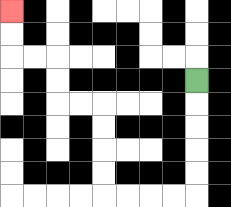{'start': '[8, 3]', 'end': '[0, 0]', 'path_directions': 'D,D,D,D,D,L,L,L,L,U,U,U,U,L,L,U,U,L,L,U,U', 'path_coordinates': '[[8, 3], [8, 4], [8, 5], [8, 6], [8, 7], [8, 8], [7, 8], [6, 8], [5, 8], [4, 8], [4, 7], [4, 6], [4, 5], [4, 4], [3, 4], [2, 4], [2, 3], [2, 2], [1, 2], [0, 2], [0, 1], [0, 0]]'}